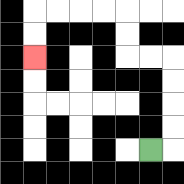{'start': '[6, 6]', 'end': '[1, 2]', 'path_directions': 'R,U,U,U,U,L,L,U,U,L,L,L,L,D,D', 'path_coordinates': '[[6, 6], [7, 6], [7, 5], [7, 4], [7, 3], [7, 2], [6, 2], [5, 2], [5, 1], [5, 0], [4, 0], [3, 0], [2, 0], [1, 0], [1, 1], [1, 2]]'}